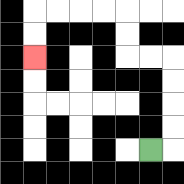{'start': '[6, 6]', 'end': '[1, 2]', 'path_directions': 'R,U,U,U,U,L,L,U,U,L,L,L,L,D,D', 'path_coordinates': '[[6, 6], [7, 6], [7, 5], [7, 4], [7, 3], [7, 2], [6, 2], [5, 2], [5, 1], [5, 0], [4, 0], [3, 0], [2, 0], [1, 0], [1, 1], [1, 2]]'}